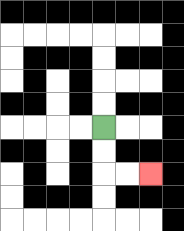{'start': '[4, 5]', 'end': '[6, 7]', 'path_directions': 'D,D,R,R', 'path_coordinates': '[[4, 5], [4, 6], [4, 7], [5, 7], [6, 7]]'}